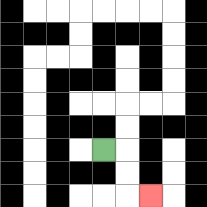{'start': '[4, 6]', 'end': '[6, 8]', 'path_directions': 'R,D,D,R', 'path_coordinates': '[[4, 6], [5, 6], [5, 7], [5, 8], [6, 8]]'}